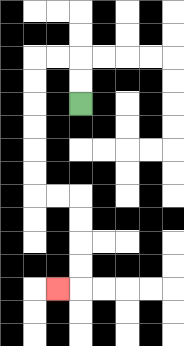{'start': '[3, 4]', 'end': '[2, 12]', 'path_directions': 'U,U,L,L,D,D,D,D,D,D,R,R,D,D,D,D,L', 'path_coordinates': '[[3, 4], [3, 3], [3, 2], [2, 2], [1, 2], [1, 3], [1, 4], [1, 5], [1, 6], [1, 7], [1, 8], [2, 8], [3, 8], [3, 9], [3, 10], [3, 11], [3, 12], [2, 12]]'}